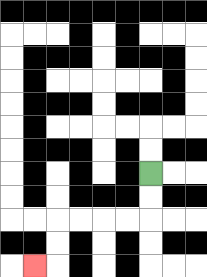{'start': '[6, 7]', 'end': '[1, 11]', 'path_directions': 'D,D,L,L,L,L,D,D,L', 'path_coordinates': '[[6, 7], [6, 8], [6, 9], [5, 9], [4, 9], [3, 9], [2, 9], [2, 10], [2, 11], [1, 11]]'}